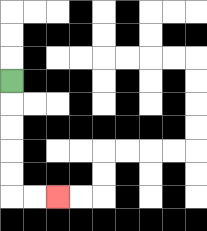{'start': '[0, 3]', 'end': '[2, 8]', 'path_directions': 'D,D,D,D,D,R,R', 'path_coordinates': '[[0, 3], [0, 4], [0, 5], [0, 6], [0, 7], [0, 8], [1, 8], [2, 8]]'}